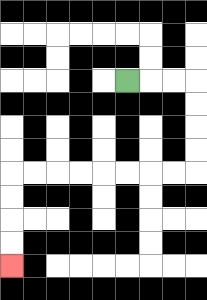{'start': '[5, 3]', 'end': '[0, 11]', 'path_directions': 'R,R,R,D,D,D,D,L,L,L,L,L,L,L,L,D,D,D,D', 'path_coordinates': '[[5, 3], [6, 3], [7, 3], [8, 3], [8, 4], [8, 5], [8, 6], [8, 7], [7, 7], [6, 7], [5, 7], [4, 7], [3, 7], [2, 7], [1, 7], [0, 7], [0, 8], [0, 9], [0, 10], [0, 11]]'}